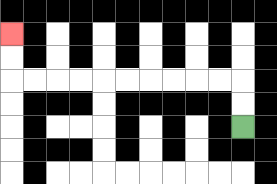{'start': '[10, 5]', 'end': '[0, 1]', 'path_directions': 'U,U,L,L,L,L,L,L,L,L,L,L,U,U', 'path_coordinates': '[[10, 5], [10, 4], [10, 3], [9, 3], [8, 3], [7, 3], [6, 3], [5, 3], [4, 3], [3, 3], [2, 3], [1, 3], [0, 3], [0, 2], [0, 1]]'}